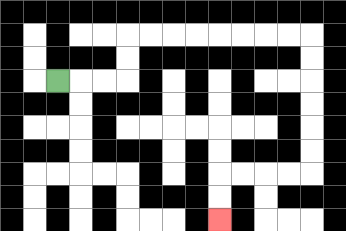{'start': '[2, 3]', 'end': '[9, 9]', 'path_directions': 'R,R,R,U,U,R,R,R,R,R,R,R,R,D,D,D,D,D,D,L,L,L,L,D,D', 'path_coordinates': '[[2, 3], [3, 3], [4, 3], [5, 3], [5, 2], [5, 1], [6, 1], [7, 1], [8, 1], [9, 1], [10, 1], [11, 1], [12, 1], [13, 1], [13, 2], [13, 3], [13, 4], [13, 5], [13, 6], [13, 7], [12, 7], [11, 7], [10, 7], [9, 7], [9, 8], [9, 9]]'}